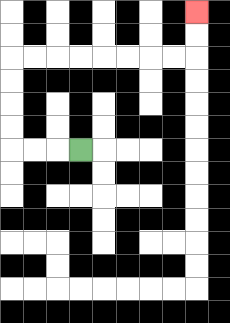{'start': '[3, 6]', 'end': '[8, 0]', 'path_directions': 'L,L,L,U,U,U,U,R,R,R,R,R,R,R,R,U,U', 'path_coordinates': '[[3, 6], [2, 6], [1, 6], [0, 6], [0, 5], [0, 4], [0, 3], [0, 2], [1, 2], [2, 2], [3, 2], [4, 2], [5, 2], [6, 2], [7, 2], [8, 2], [8, 1], [8, 0]]'}